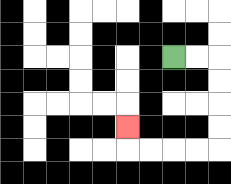{'start': '[7, 2]', 'end': '[5, 5]', 'path_directions': 'R,R,D,D,D,D,L,L,L,L,U', 'path_coordinates': '[[7, 2], [8, 2], [9, 2], [9, 3], [9, 4], [9, 5], [9, 6], [8, 6], [7, 6], [6, 6], [5, 6], [5, 5]]'}